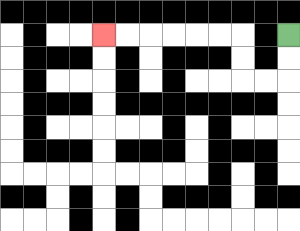{'start': '[12, 1]', 'end': '[4, 1]', 'path_directions': 'D,D,L,L,U,U,L,L,L,L,L,L', 'path_coordinates': '[[12, 1], [12, 2], [12, 3], [11, 3], [10, 3], [10, 2], [10, 1], [9, 1], [8, 1], [7, 1], [6, 1], [5, 1], [4, 1]]'}